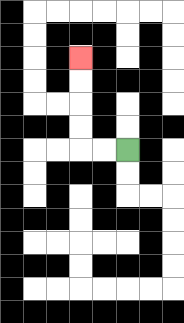{'start': '[5, 6]', 'end': '[3, 2]', 'path_directions': 'L,L,U,U,U,U', 'path_coordinates': '[[5, 6], [4, 6], [3, 6], [3, 5], [3, 4], [3, 3], [3, 2]]'}